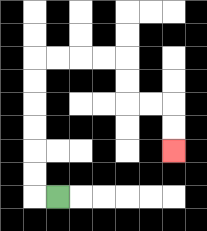{'start': '[2, 8]', 'end': '[7, 6]', 'path_directions': 'L,U,U,U,U,U,U,R,R,R,R,D,D,R,R,D,D', 'path_coordinates': '[[2, 8], [1, 8], [1, 7], [1, 6], [1, 5], [1, 4], [1, 3], [1, 2], [2, 2], [3, 2], [4, 2], [5, 2], [5, 3], [5, 4], [6, 4], [7, 4], [7, 5], [7, 6]]'}